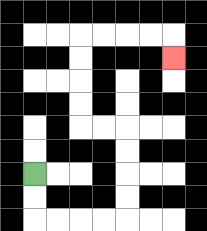{'start': '[1, 7]', 'end': '[7, 2]', 'path_directions': 'D,D,R,R,R,R,U,U,U,U,L,L,U,U,U,U,R,R,R,R,D', 'path_coordinates': '[[1, 7], [1, 8], [1, 9], [2, 9], [3, 9], [4, 9], [5, 9], [5, 8], [5, 7], [5, 6], [5, 5], [4, 5], [3, 5], [3, 4], [3, 3], [3, 2], [3, 1], [4, 1], [5, 1], [6, 1], [7, 1], [7, 2]]'}